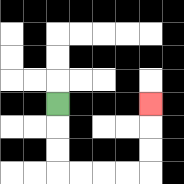{'start': '[2, 4]', 'end': '[6, 4]', 'path_directions': 'D,D,D,R,R,R,R,U,U,U', 'path_coordinates': '[[2, 4], [2, 5], [2, 6], [2, 7], [3, 7], [4, 7], [5, 7], [6, 7], [6, 6], [6, 5], [6, 4]]'}